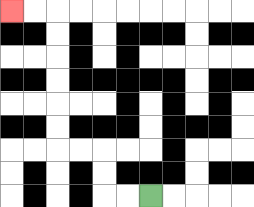{'start': '[6, 8]', 'end': '[0, 0]', 'path_directions': 'L,L,U,U,L,L,U,U,U,U,U,U,L,L', 'path_coordinates': '[[6, 8], [5, 8], [4, 8], [4, 7], [4, 6], [3, 6], [2, 6], [2, 5], [2, 4], [2, 3], [2, 2], [2, 1], [2, 0], [1, 0], [0, 0]]'}